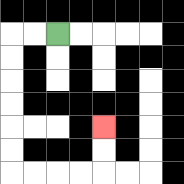{'start': '[2, 1]', 'end': '[4, 5]', 'path_directions': 'L,L,D,D,D,D,D,D,R,R,R,R,U,U', 'path_coordinates': '[[2, 1], [1, 1], [0, 1], [0, 2], [0, 3], [0, 4], [0, 5], [0, 6], [0, 7], [1, 7], [2, 7], [3, 7], [4, 7], [4, 6], [4, 5]]'}